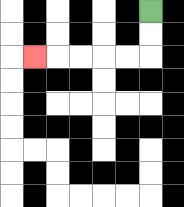{'start': '[6, 0]', 'end': '[1, 2]', 'path_directions': 'D,D,L,L,L,L,L', 'path_coordinates': '[[6, 0], [6, 1], [6, 2], [5, 2], [4, 2], [3, 2], [2, 2], [1, 2]]'}